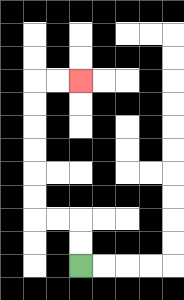{'start': '[3, 11]', 'end': '[3, 3]', 'path_directions': 'U,U,L,L,U,U,U,U,U,U,R,R', 'path_coordinates': '[[3, 11], [3, 10], [3, 9], [2, 9], [1, 9], [1, 8], [1, 7], [1, 6], [1, 5], [1, 4], [1, 3], [2, 3], [3, 3]]'}